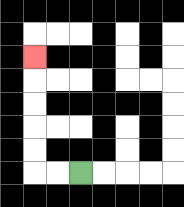{'start': '[3, 7]', 'end': '[1, 2]', 'path_directions': 'L,L,U,U,U,U,U', 'path_coordinates': '[[3, 7], [2, 7], [1, 7], [1, 6], [1, 5], [1, 4], [1, 3], [1, 2]]'}